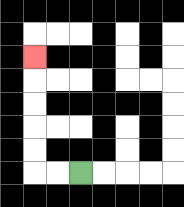{'start': '[3, 7]', 'end': '[1, 2]', 'path_directions': 'L,L,U,U,U,U,U', 'path_coordinates': '[[3, 7], [2, 7], [1, 7], [1, 6], [1, 5], [1, 4], [1, 3], [1, 2]]'}